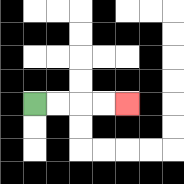{'start': '[1, 4]', 'end': '[5, 4]', 'path_directions': 'R,R,R,R', 'path_coordinates': '[[1, 4], [2, 4], [3, 4], [4, 4], [5, 4]]'}